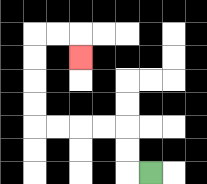{'start': '[6, 7]', 'end': '[3, 2]', 'path_directions': 'L,U,U,L,L,L,L,U,U,U,U,R,R,D', 'path_coordinates': '[[6, 7], [5, 7], [5, 6], [5, 5], [4, 5], [3, 5], [2, 5], [1, 5], [1, 4], [1, 3], [1, 2], [1, 1], [2, 1], [3, 1], [3, 2]]'}